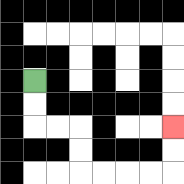{'start': '[1, 3]', 'end': '[7, 5]', 'path_directions': 'D,D,R,R,D,D,R,R,R,R,U,U', 'path_coordinates': '[[1, 3], [1, 4], [1, 5], [2, 5], [3, 5], [3, 6], [3, 7], [4, 7], [5, 7], [6, 7], [7, 7], [7, 6], [7, 5]]'}